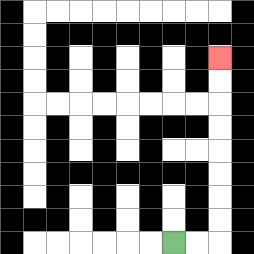{'start': '[7, 10]', 'end': '[9, 2]', 'path_directions': 'R,R,U,U,U,U,U,U,U,U', 'path_coordinates': '[[7, 10], [8, 10], [9, 10], [9, 9], [9, 8], [9, 7], [9, 6], [9, 5], [9, 4], [9, 3], [9, 2]]'}